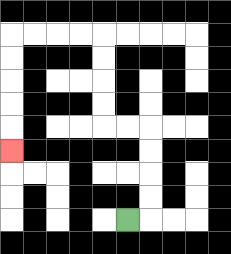{'start': '[5, 9]', 'end': '[0, 6]', 'path_directions': 'R,U,U,U,U,L,L,U,U,U,U,L,L,L,L,D,D,D,D,D', 'path_coordinates': '[[5, 9], [6, 9], [6, 8], [6, 7], [6, 6], [6, 5], [5, 5], [4, 5], [4, 4], [4, 3], [4, 2], [4, 1], [3, 1], [2, 1], [1, 1], [0, 1], [0, 2], [0, 3], [0, 4], [0, 5], [0, 6]]'}